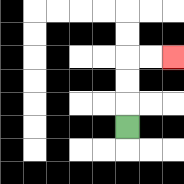{'start': '[5, 5]', 'end': '[7, 2]', 'path_directions': 'U,U,U,R,R', 'path_coordinates': '[[5, 5], [5, 4], [5, 3], [5, 2], [6, 2], [7, 2]]'}